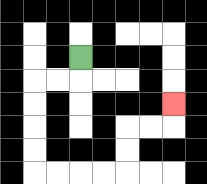{'start': '[3, 2]', 'end': '[7, 4]', 'path_directions': 'D,L,L,D,D,D,D,R,R,R,R,U,U,R,R,U', 'path_coordinates': '[[3, 2], [3, 3], [2, 3], [1, 3], [1, 4], [1, 5], [1, 6], [1, 7], [2, 7], [3, 7], [4, 7], [5, 7], [5, 6], [5, 5], [6, 5], [7, 5], [7, 4]]'}